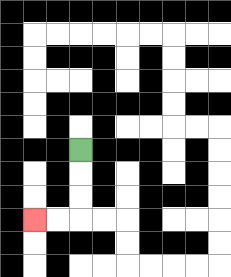{'start': '[3, 6]', 'end': '[1, 9]', 'path_directions': 'D,D,D,L,L', 'path_coordinates': '[[3, 6], [3, 7], [3, 8], [3, 9], [2, 9], [1, 9]]'}